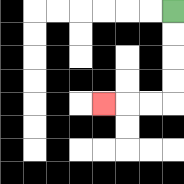{'start': '[7, 0]', 'end': '[4, 4]', 'path_directions': 'D,D,D,D,L,L,L', 'path_coordinates': '[[7, 0], [7, 1], [7, 2], [7, 3], [7, 4], [6, 4], [5, 4], [4, 4]]'}